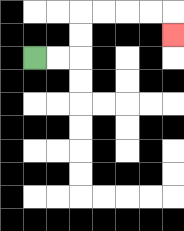{'start': '[1, 2]', 'end': '[7, 1]', 'path_directions': 'R,R,U,U,R,R,R,R,D', 'path_coordinates': '[[1, 2], [2, 2], [3, 2], [3, 1], [3, 0], [4, 0], [5, 0], [6, 0], [7, 0], [7, 1]]'}